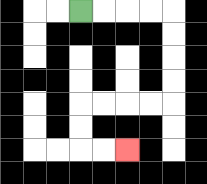{'start': '[3, 0]', 'end': '[5, 6]', 'path_directions': 'R,R,R,R,D,D,D,D,L,L,L,L,D,D,R,R', 'path_coordinates': '[[3, 0], [4, 0], [5, 0], [6, 0], [7, 0], [7, 1], [7, 2], [7, 3], [7, 4], [6, 4], [5, 4], [4, 4], [3, 4], [3, 5], [3, 6], [4, 6], [5, 6]]'}